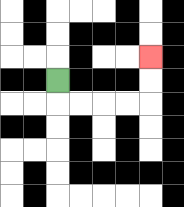{'start': '[2, 3]', 'end': '[6, 2]', 'path_directions': 'D,R,R,R,R,U,U', 'path_coordinates': '[[2, 3], [2, 4], [3, 4], [4, 4], [5, 4], [6, 4], [6, 3], [6, 2]]'}